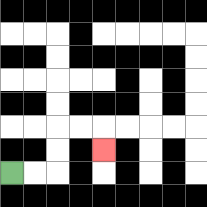{'start': '[0, 7]', 'end': '[4, 6]', 'path_directions': 'R,R,U,U,R,R,D', 'path_coordinates': '[[0, 7], [1, 7], [2, 7], [2, 6], [2, 5], [3, 5], [4, 5], [4, 6]]'}